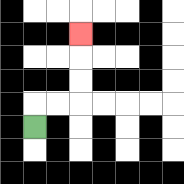{'start': '[1, 5]', 'end': '[3, 1]', 'path_directions': 'U,R,R,U,U,U', 'path_coordinates': '[[1, 5], [1, 4], [2, 4], [3, 4], [3, 3], [3, 2], [3, 1]]'}